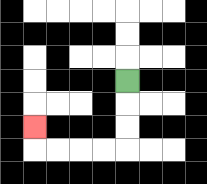{'start': '[5, 3]', 'end': '[1, 5]', 'path_directions': 'D,D,D,L,L,L,L,U', 'path_coordinates': '[[5, 3], [5, 4], [5, 5], [5, 6], [4, 6], [3, 6], [2, 6], [1, 6], [1, 5]]'}